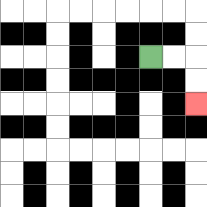{'start': '[6, 2]', 'end': '[8, 4]', 'path_directions': 'R,R,D,D', 'path_coordinates': '[[6, 2], [7, 2], [8, 2], [8, 3], [8, 4]]'}